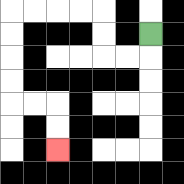{'start': '[6, 1]', 'end': '[2, 6]', 'path_directions': 'D,L,L,U,U,L,L,L,L,D,D,D,D,R,R,D,D', 'path_coordinates': '[[6, 1], [6, 2], [5, 2], [4, 2], [4, 1], [4, 0], [3, 0], [2, 0], [1, 0], [0, 0], [0, 1], [0, 2], [0, 3], [0, 4], [1, 4], [2, 4], [2, 5], [2, 6]]'}